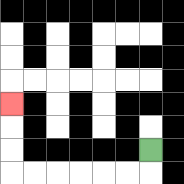{'start': '[6, 6]', 'end': '[0, 4]', 'path_directions': 'D,L,L,L,L,L,L,U,U,U', 'path_coordinates': '[[6, 6], [6, 7], [5, 7], [4, 7], [3, 7], [2, 7], [1, 7], [0, 7], [0, 6], [0, 5], [0, 4]]'}